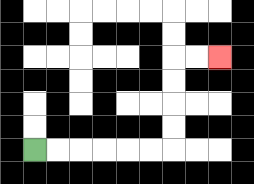{'start': '[1, 6]', 'end': '[9, 2]', 'path_directions': 'R,R,R,R,R,R,U,U,U,U,R,R', 'path_coordinates': '[[1, 6], [2, 6], [3, 6], [4, 6], [5, 6], [6, 6], [7, 6], [7, 5], [7, 4], [7, 3], [7, 2], [8, 2], [9, 2]]'}